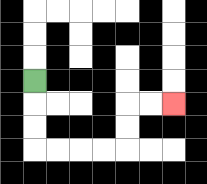{'start': '[1, 3]', 'end': '[7, 4]', 'path_directions': 'D,D,D,R,R,R,R,U,U,R,R', 'path_coordinates': '[[1, 3], [1, 4], [1, 5], [1, 6], [2, 6], [3, 6], [4, 6], [5, 6], [5, 5], [5, 4], [6, 4], [7, 4]]'}